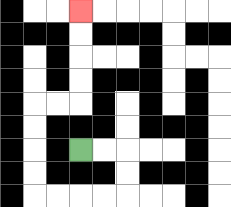{'start': '[3, 6]', 'end': '[3, 0]', 'path_directions': 'R,R,D,D,L,L,L,L,U,U,U,U,R,R,U,U,U,U', 'path_coordinates': '[[3, 6], [4, 6], [5, 6], [5, 7], [5, 8], [4, 8], [3, 8], [2, 8], [1, 8], [1, 7], [1, 6], [1, 5], [1, 4], [2, 4], [3, 4], [3, 3], [3, 2], [3, 1], [3, 0]]'}